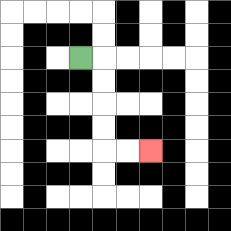{'start': '[3, 2]', 'end': '[6, 6]', 'path_directions': 'R,D,D,D,D,R,R', 'path_coordinates': '[[3, 2], [4, 2], [4, 3], [4, 4], [4, 5], [4, 6], [5, 6], [6, 6]]'}